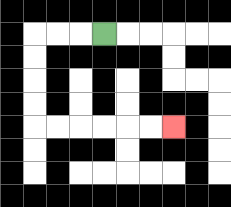{'start': '[4, 1]', 'end': '[7, 5]', 'path_directions': 'L,L,L,D,D,D,D,R,R,R,R,R,R', 'path_coordinates': '[[4, 1], [3, 1], [2, 1], [1, 1], [1, 2], [1, 3], [1, 4], [1, 5], [2, 5], [3, 5], [4, 5], [5, 5], [6, 5], [7, 5]]'}